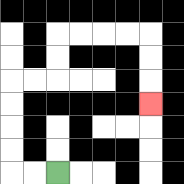{'start': '[2, 7]', 'end': '[6, 4]', 'path_directions': 'L,L,U,U,U,U,R,R,U,U,R,R,R,R,D,D,D', 'path_coordinates': '[[2, 7], [1, 7], [0, 7], [0, 6], [0, 5], [0, 4], [0, 3], [1, 3], [2, 3], [2, 2], [2, 1], [3, 1], [4, 1], [5, 1], [6, 1], [6, 2], [6, 3], [6, 4]]'}